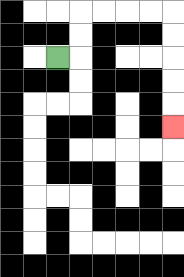{'start': '[2, 2]', 'end': '[7, 5]', 'path_directions': 'R,U,U,R,R,R,R,D,D,D,D,D', 'path_coordinates': '[[2, 2], [3, 2], [3, 1], [3, 0], [4, 0], [5, 0], [6, 0], [7, 0], [7, 1], [7, 2], [7, 3], [7, 4], [7, 5]]'}